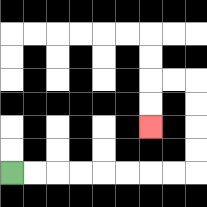{'start': '[0, 7]', 'end': '[6, 5]', 'path_directions': 'R,R,R,R,R,R,R,R,U,U,U,U,L,L,D,D', 'path_coordinates': '[[0, 7], [1, 7], [2, 7], [3, 7], [4, 7], [5, 7], [6, 7], [7, 7], [8, 7], [8, 6], [8, 5], [8, 4], [8, 3], [7, 3], [6, 3], [6, 4], [6, 5]]'}